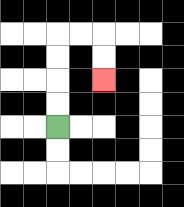{'start': '[2, 5]', 'end': '[4, 3]', 'path_directions': 'U,U,U,U,R,R,D,D', 'path_coordinates': '[[2, 5], [2, 4], [2, 3], [2, 2], [2, 1], [3, 1], [4, 1], [4, 2], [4, 3]]'}